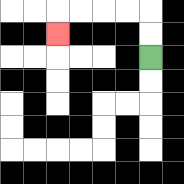{'start': '[6, 2]', 'end': '[2, 1]', 'path_directions': 'U,U,L,L,L,L,D', 'path_coordinates': '[[6, 2], [6, 1], [6, 0], [5, 0], [4, 0], [3, 0], [2, 0], [2, 1]]'}